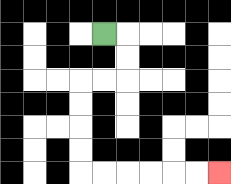{'start': '[4, 1]', 'end': '[9, 7]', 'path_directions': 'R,D,D,L,L,D,D,D,D,R,R,R,R,R,R', 'path_coordinates': '[[4, 1], [5, 1], [5, 2], [5, 3], [4, 3], [3, 3], [3, 4], [3, 5], [3, 6], [3, 7], [4, 7], [5, 7], [6, 7], [7, 7], [8, 7], [9, 7]]'}